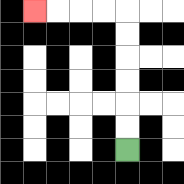{'start': '[5, 6]', 'end': '[1, 0]', 'path_directions': 'U,U,U,U,U,U,L,L,L,L', 'path_coordinates': '[[5, 6], [5, 5], [5, 4], [5, 3], [5, 2], [5, 1], [5, 0], [4, 0], [3, 0], [2, 0], [1, 0]]'}